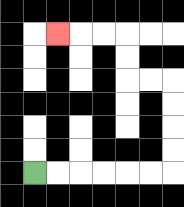{'start': '[1, 7]', 'end': '[2, 1]', 'path_directions': 'R,R,R,R,R,R,U,U,U,U,L,L,U,U,L,L,L', 'path_coordinates': '[[1, 7], [2, 7], [3, 7], [4, 7], [5, 7], [6, 7], [7, 7], [7, 6], [7, 5], [7, 4], [7, 3], [6, 3], [5, 3], [5, 2], [5, 1], [4, 1], [3, 1], [2, 1]]'}